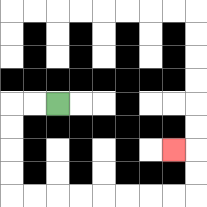{'start': '[2, 4]', 'end': '[7, 6]', 'path_directions': 'L,L,D,D,D,D,R,R,R,R,R,R,R,R,U,U,L', 'path_coordinates': '[[2, 4], [1, 4], [0, 4], [0, 5], [0, 6], [0, 7], [0, 8], [1, 8], [2, 8], [3, 8], [4, 8], [5, 8], [6, 8], [7, 8], [8, 8], [8, 7], [8, 6], [7, 6]]'}